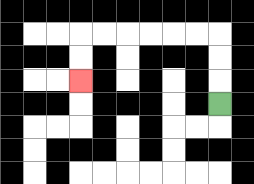{'start': '[9, 4]', 'end': '[3, 3]', 'path_directions': 'U,U,U,L,L,L,L,L,L,D,D', 'path_coordinates': '[[9, 4], [9, 3], [9, 2], [9, 1], [8, 1], [7, 1], [6, 1], [5, 1], [4, 1], [3, 1], [3, 2], [3, 3]]'}